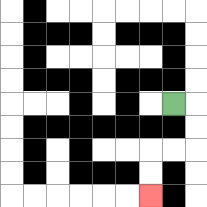{'start': '[7, 4]', 'end': '[6, 8]', 'path_directions': 'R,D,D,L,L,D,D', 'path_coordinates': '[[7, 4], [8, 4], [8, 5], [8, 6], [7, 6], [6, 6], [6, 7], [6, 8]]'}